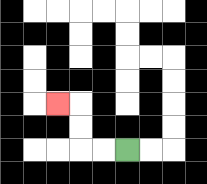{'start': '[5, 6]', 'end': '[2, 4]', 'path_directions': 'L,L,U,U,L', 'path_coordinates': '[[5, 6], [4, 6], [3, 6], [3, 5], [3, 4], [2, 4]]'}